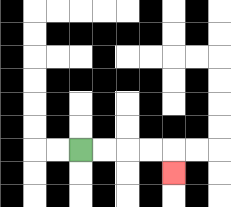{'start': '[3, 6]', 'end': '[7, 7]', 'path_directions': 'R,R,R,R,D', 'path_coordinates': '[[3, 6], [4, 6], [5, 6], [6, 6], [7, 6], [7, 7]]'}